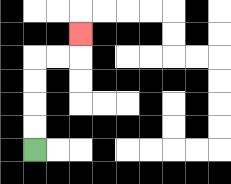{'start': '[1, 6]', 'end': '[3, 1]', 'path_directions': 'U,U,U,U,R,R,U', 'path_coordinates': '[[1, 6], [1, 5], [1, 4], [1, 3], [1, 2], [2, 2], [3, 2], [3, 1]]'}